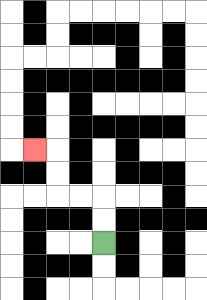{'start': '[4, 10]', 'end': '[1, 6]', 'path_directions': 'U,U,L,L,U,U,L', 'path_coordinates': '[[4, 10], [4, 9], [4, 8], [3, 8], [2, 8], [2, 7], [2, 6], [1, 6]]'}